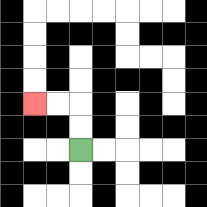{'start': '[3, 6]', 'end': '[1, 4]', 'path_directions': 'U,U,L,L', 'path_coordinates': '[[3, 6], [3, 5], [3, 4], [2, 4], [1, 4]]'}